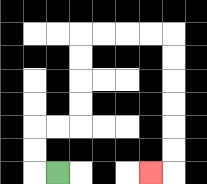{'start': '[2, 7]', 'end': '[6, 7]', 'path_directions': 'L,U,U,R,R,U,U,U,U,R,R,R,R,D,D,D,D,D,D,L', 'path_coordinates': '[[2, 7], [1, 7], [1, 6], [1, 5], [2, 5], [3, 5], [3, 4], [3, 3], [3, 2], [3, 1], [4, 1], [5, 1], [6, 1], [7, 1], [7, 2], [7, 3], [7, 4], [7, 5], [7, 6], [7, 7], [6, 7]]'}